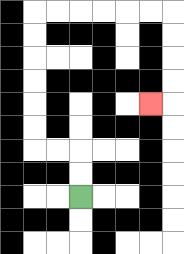{'start': '[3, 8]', 'end': '[6, 4]', 'path_directions': 'U,U,L,L,U,U,U,U,U,U,R,R,R,R,R,R,D,D,D,D,L', 'path_coordinates': '[[3, 8], [3, 7], [3, 6], [2, 6], [1, 6], [1, 5], [1, 4], [1, 3], [1, 2], [1, 1], [1, 0], [2, 0], [3, 0], [4, 0], [5, 0], [6, 0], [7, 0], [7, 1], [7, 2], [7, 3], [7, 4], [6, 4]]'}